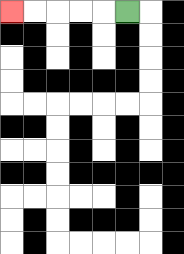{'start': '[5, 0]', 'end': '[0, 0]', 'path_directions': 'L,L,L,L,L', 'path_coordinates': '[[5, 0], [4, 0], [3, 0], [2, 0], [1, 0], [0, 0]]'}